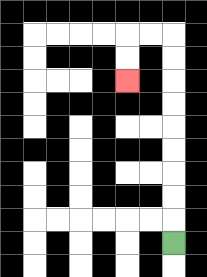{'start': '[7, 10]', 'end': '[5, 3]', 'path_directions': 'U,U,U,U,U,U,U,U,U,L,L,D,D', 'path_coordinates': '[[7, 10], [7, 9], [7, 8], [7, 7], [7, 6], [7, 5], [7, 4], [7, 3], [7, 2], [7, 1], [6, 1], [5, 1], [5, 2], [5, 3]]'}